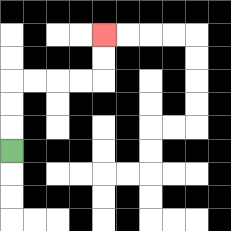{'start': '[0, 6]', 'end': '[4, 1]', 'path_directions': 'U,U,U,R,R,R,R,U,U', 'path_coordinates': '[[0, 6], [0, 5], [0, 4], [0, 3], [1, 3], [2, 3], [3, 3], [4, 3], [4, 2], [4, 1]]'}